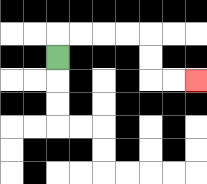{'start': '[2, 2]', 'end': '[8, 3]', 'path_directions': 'U,R,R,R,R,D,D,R,R', 'path_coordinates': '[[2, 2], [2, 1], [3, 1], [4, 1], [5, 1], [6, 1], [6, 2], [6, 3], [7, 3], [8, 3]]'}